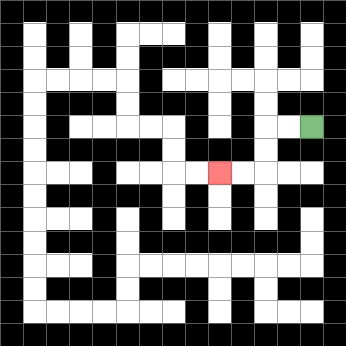{'start': '[13, 5]', 'end': '[9, 7]', 'path_directions': 'L,L,D,D,L,L', 'path_coordinates': '[[13, 5], [12, 5], [11, 5], [11, 6], [11, 7], [10, 7], [9, 7]]'}